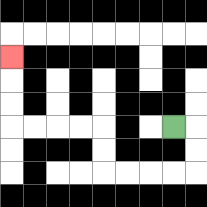{'start': '[7, 5]', 'end': '[0, 2]', 'path_directions': 'R,D,D,L,L,L,L,U,U,L,L,L,L,U,U,U', 'path_coordinates': '[[7, 5], [8, 5], [8, 6], [8, 7], [7, 7], [6, 7], [5, 7], [4, 7], [4, 6], [4, 5], [3, 5], [2, 5], [1, 5], [0, 5], [0, 4], [0, 3], [0, 2]]'}